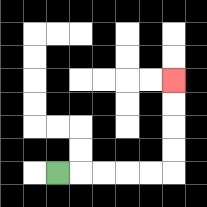{'start': '[2, 7]', 'end': '[7, 3]', 'path_directions': 'R,R,R,R,R,U,U,U,U', 'path_coordinates': '[[2, 7], [3, 7], [4, 7], [5, 7], [6, 7], [7, 7], [7, 6], [7, 5], [7, 4], [7, 3]]'}